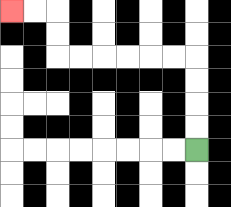{'start': '[8, 6]', 'end': '[0, 0]', 'path_directions': 'U,U,U,U,L,L,L,L,L,L,U,U,L,L', 'path_coordinates': '[[8, 6], [8, 5], [8, 4], [8, 3], [8, 2], [7, 2], [6, 2], [5, 2], [4, 2], [3, 2], [2, 2], [2, 1], [2, 0], [1, 0], [0, 0]]'}